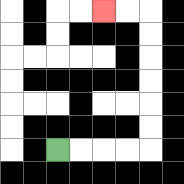{'start': '[2, 6]', 'end': '[4, 0]', 'path_directions': 'R,R,R,R,U,U,U,U,U,U,L,L', 'path_coordinates': '[[2, 6], [3, 6], [4, 6], [5, 6], [6, 6], [6, 5], [6, 4], [6, 3], [6, 2], [6, 1], [6, 0], [5, 0], [4, 0]]'}